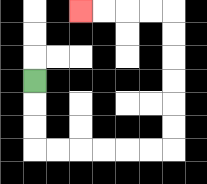{'start': '[1, 3]', 'end': '[3, 0]', 'path_directions': 'D,D,D,R,R,R,R,R,R,U,U,U,U,U,U,L,L,L,L', 'path_coordinates': '[[1, 3], [1, 4], [1, 5], [1, 6], [2, 6], [3, 6], [4, 6], [5, 6], [6, 6], [7, 6], [7, 5], [7, 4], [7, 3], [7, 2], [7, 1], [7, 0], [6, 0], [5, 0], [4, 0], [3, 0]]'}